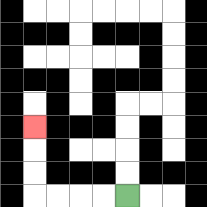{'start': '[5, 8]', 'end': '[1, 5]', 'path_directions': 'L,L,L,L,U,U,U', 'path_coordinates': '[[5, 8], [4, 8], [3, 8], [2, 8], [1, 8], [1, 7], [1, 6], [1, 5]]'}